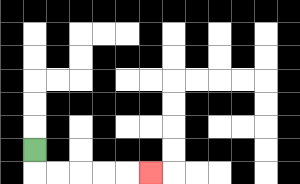{'start': '[1, 6]', 'end': '[6, 7]', 'path_directions': 'D,R,R,R,R,R', 'path_coordinates': '[[1, 6], [1, 7], [2, 7], [3, 7], [4, 7], [5, 7], [6, 7]]'}